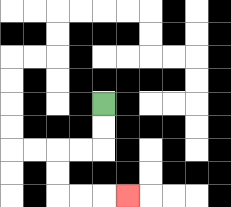{'start': '[4, 4]', 'end': '[5, 8]', 'path_directions': 'D,D,L,L,D,D,R,R,R', 'path_coordinates': '[[4, 4], [4, 5], [4, 6], [3, 6], [2, 6], [2, 7], [2, 8], [3, 8], [4, 8], [5, 8]]'}